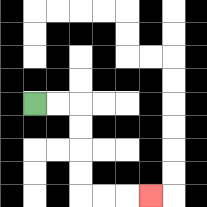{'start': '[1, 4]', 'end': '[6, 8]', 'path_directions': 'R,R,D,D,D,D,R,R,R', 'path_coordinates': '[[1, 4], [2, 4], [3, 4], [3, 5], [3, 6], [3, 7], [3, 8], [4, 8], [5, 8], [6, 8]]'}